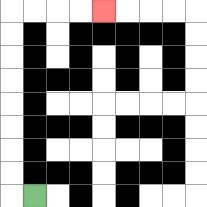{'start': '[1, 8]', 'end': '[4, 0]', 'path_directions': 'L,U,U,U,U,U,U,U,U,R,R,R,R', 'path_coordinates': '[[1, 8], [0, 8], [0, 7], [0, 6], [0, 5], [0, 4], [0, 3], [0, 2], [0, 1], [0, 0], [1, 0], [2, 0], [3, 0], [4, 0]]'}